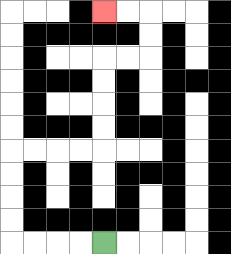{'start': '[4, 10]', 'end': '[4, 0]', 'path_directions': 'L,L,L,L,U,U,U,U,R,R,R,R,U,U,U,U,R,R,U,U,L,L', 'path_coordinates': '[[4, 10], [3, 10], [2, 10], [1, 10], [0, 10], [0, 9], [0, 8], [0, 7], [0, 6], [1, 6], [2, 6], [3, 6], [4, 6], [4, 5], [4, 4], [4, 3], [4, 2], [5, 2], [6, 2], [6, 1], [6, 0], [5, 0], [4, 0]]'}